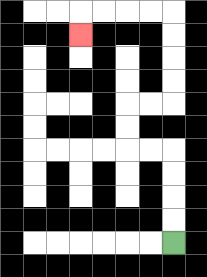{'start': '[7, 10]', 'end': '[3, 1]', 'path_directions': 'U,U,U,U,L,L,U,U,R,R,U,U,U,U,L,L,L,L,D', 'path_coordinates': '[[7, 10], [7, 9], [7, 8], [7, 7], [7, 6], [6, 6], [5, 6], [5, 5], [5, 4], [6, 4], [7, 4], [7, 3], [7, 2], [7, 1], [7, 0], [6, 0], [5, 0], [4, 0], [3, 0], [3, 1]]'}